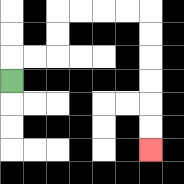{'start': '[0, 3]', 'end': '[6, 6]', 'path_directions': 'U,R,R,U,U,R,R,R,R,D,D,D,D,D,D', 'path_coordinates': '[[0, 3], [0, 2], [1, 2], [2, 2], [2, 1], [2, 0], [3, 0], [4, 0], [5, 0], [6, 0], [6, 1], [6, 2], [6, 3], [6, 4], [6, 5], [6, 6]]'}